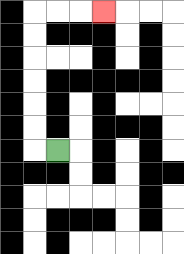{'start': '[2, 6]', 'end': '[4, 0]', 'path_directions': 'L,U,U,U,U,U,U,R,R,R', 'path_coordinates': '[[2, 6], [1, 6], [1, 5], [1, 4], [1, 3], [1, 2], [1, 1], [1, 0], [2, 0], [3, 0], [4, 0]]'}